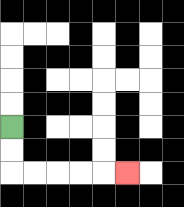{'start': '[0, 5]', 'end': '[5, 7]', 'path_directions': 'D,D,R,R,R,R,R', 'path_coordinates': '[[0, 5], [0, 6], [0, 7], [1, 7], [2, 7], [3, 7], [4, 7], [5, 7]]'}